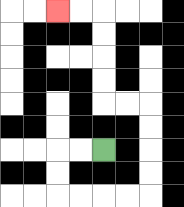{'start': '[4, 6]', 'end': '[2, 0]', 'path_directions': 'L,L,D,D,R,R,R,R,U,U,U,U,L,L,U,U,U,U,L,L', 'path_coordinates': '[[4, 6], [3, 6], [2, 6], [2, 7], [2, 8], [3, 8], [4, 8], [5, 8], [6, 8], [6, 7], [6, 6], [6, 5], [6, 4], [5, 4], [4, 4], [4, 3], [4, 2], [4, 1], [4, 0], [3, 0], [2, 0]]'}